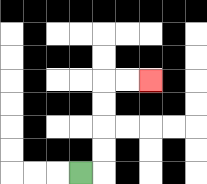{'start': '[3, 7]', 'end': '[6, 3]', 'path_directions': 'R,U,U,U,U,R,R', 'path_coordinates': '[[3, 7], [4, 7], [4, 6], [4, 5], [4, 4], [4, 3], [5, 3], [6, 3]]'}